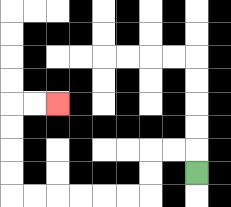{'start': '[8, 7]', 'end': '[2, 4]', 'path_directions': 'U,L,L,D,D,L,L,L,L,L,L,U,U,U,U,R,R', 'path_coordinates': '[[8, 7], [8, 6], [7, 6], [6, 6], [6, 7], [6, 8], [5, 8], [4, 8], [3, 8], [2, 8], [1, 8], [0, 8], [0, 7], [0, 6], [0, 5], [0, 4], [1, 4], [2, 4]]'}